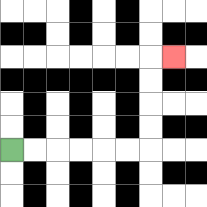{'start': '[0, 6]', 'end': '[7, 2]', 'path_directions': 'R,R,R,R,R,R,U,U,U,U,R', 'path_coordinates': '[[0, 6], [1, 6], [2, 6], [3, 6], [4, 6], [5, 6], [6, 6], [6, 5], [6, 4], [6, 3], [6, 2], [7, 2]]'}